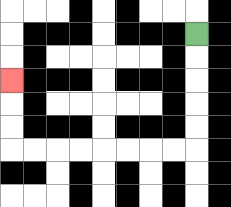{'start': '[8, 1]', 'end': '[0, 3]', 'path_directions': 'D,D,D,D,D,L,L,L,L,L,L,L,L,U,U,U', 'path_coordinates': '[[8, 1], [8, 2], [8, 3], [8, 4], [8, 5], [8, 6], [7, 6], [6, 6], [5, 6], [4, 6], [3, 6], [2, 6], [1, 6], [0, 6], [0, 5], [0, 4], [0, 3]]'}